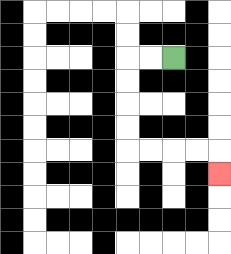{'start': '[7, 2]', 'end': '[9, 7]', 'path_directions': 'L,L,D,D,D,D,R,R,R,R,D', 'path_coordinates': '[[7, 2], [6, 2], [5, 2], [5, 3], [5, 4], [5, 5], [5, 6], [6, 6], [7, 6], [8, 6], [9, 6], [9, 7]]'}